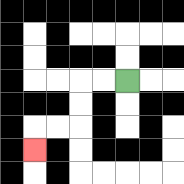{'start': '[5, 3]', 'end': '[1, 6]', 'path_directions': 'L,L,D,D,L,L,D', 'path_coordinates': '[[5, 3], [4, 3], [3, 3], [3, 4], [3, 5], [2, 5], [1, 5], [1, 6]]'}